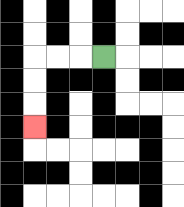{'start': '[4, 2]', 'end': '[1, 5]', 'path_directions': 'L,L,L,D,D,D', 'path_coordinates': '[[4, 2], [3, 2], [2, 2], [1, 2], [1, 3], [1, 4], [1, 5]]'}